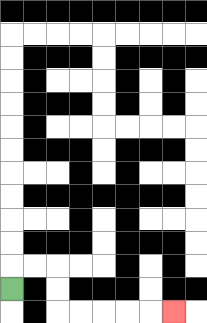{'start': '[0, 12]', 'end': '[7, 13]', 'path_directions': 'U,R,R,D,D,R,R,R,R,R', 'path_coordinates': '[[0, 12], [0, 11], [1, 11], [2, 11], [2, 12], [2, 13], [3, 13], [4, 13], [5, 13], [6, 13], [7, 13]]'}